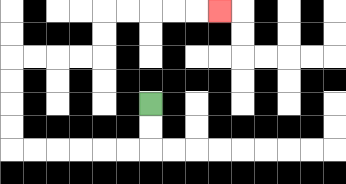{'start': '[6, 4]', 'end': '[9, 0]', 'path_directions': 'D,D,L,L,L,L,L,L,U,U,U,U,R,R,R,R,U,U,R,R,R,R,R', 'path_coordinates': '[[6, 4], [6, 5], [6, 6], [5, 6], [4, 6], [3, 6], [2, 6], [1, 6], [0, 6], [0, 5], [0, 4], [0, 3], [0, 2], [1, 2], [2, 2], [3, 2], [4, 2], [4, 1], [4, 0], [5, 0], [6, 0], [7, 0], [8, 0], [9, 0]]'}